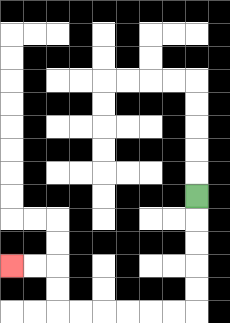{'start': '[8, 8]', 'end': '[0, 11]', 'path_directions': 'D,D,D,D,D,L,L,L,L,L,L,U,U,L,L', 'path_coordinates': '[[8, 8], [8, 9], [8, 10], [8, 11], [8, 12], [8, 13], [7, 13], [6, 13], [5, 13], [4, 13], [3, 13], [2, 13], [2, 12], [2, 11], [1, 11], [0, 11]]'}